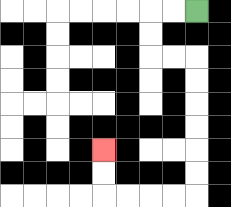{'start': '[8, 0]', 'end': '[4, 6]', 'path_directions': 'L,L,D,D,R,R,D,D,D,D,D,D,L,L,L,L,U,U', 'path_coordinates': '[[8, 0], [7, 0], [6, 0], [6, 1], [6, 2], [7, 2], [8, 2], [8, 3], [8, 4], [8, 5], [8, 6], [8, 7], [8, 8], [7, 8], [6, 8], [5, 8], [4, 8], [4, 7], [4, 6]]'}